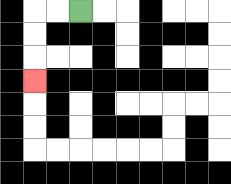{'start': '[3, 0]', 'end': '[1, 3]', 'path_directions': 'L,L,D,D,D', 'path_coordinates': '[[3, 0], [2, 0], [1, 0], [1, 1], [1, 2], [1, 3]]'}